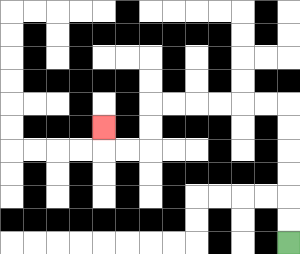{'start': '[12, 10]', 'end': '[4, 5]', 'path_directions': 'U,U,U,U,U,U,L,L,L,L,L,L,D,D,L,L,U', 'path_coordinates': '[[12, 10], [12, 9], [12, 8], [12, 7], [12, 6], [12, 5], [12, 4], [11, 4], [10, 4], [9, 4], [8, 4], [7, 4], [6, 4], [6, 5], [6, 6], [5, 6], [4, 6], [4, 5]]'}